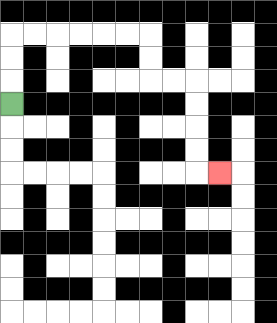{'start': '[0, 4]', 'end': '[9, 7]', 'path_directions': 'U,U,U,R,R,R,R,R,R,D,D,R,R,D,D,D,D,R', 'path_coordinates': '[[0, 4], [0, 3], [0, 2], [0, 1], [1, 1], [2, 1], [3, 1], [4, 1], [5, 1], [6, 1], [6, 2], [6, 3], [7, 3], [8, 3], [8, 4], [8, 5], [8, 6], [8, 7], [9, 7]]'}